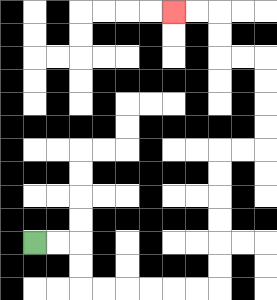{'start': '[1, 10]', 'end': '[7, 0]', 'path_directions': 'R,R,D,D,R,R,R,R,R,R,U,U,U,U,U,U,R,R,U,U,U,U,L,L,U,U,L,L', 'path_coordinates': '[[1, 10], [2, 10], [3, 10], [3, 11], [3, 12], [4, 12], [5, 12], [6, 12], [7, 12], [8, 12], [9, 12], [9, 11], [9, 10], [9, 9], [9, 8], [9, 7], [9, 6], [10, 6], [11, 6], [11, 5], [11, 4], [11, 3], [11, 2], [10, 2], [9, 2], [9, 1], [9, 0], [8, 0], [7, 0]]'}